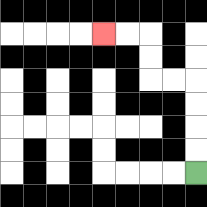{'start': '[8, 7]', 'end': '[4, 1]', 'path_directions': 'U,U,U,U,L,L,U,U,L,L', 'path_coordinates': '[[8, 7], [8, 6], [8, 5], [8, 4], [8, 3], [7, 3], [6, 3], [6, 2], [6, 1], [5, 1], [4, 1]]'}